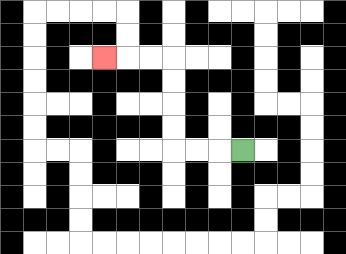{'start': '[10, 6]', 'end': '[4, 2]', 'path_directions': 'L,L,L,U,U,U,U,L,L,L', 'path_coordinates': '[[10, 6], [9, 6], [8, 6], [7, 6], [7, 5], [7, 4], [7, 3], [7, 2], [6, 2], [5, 2], [4, 2]]'}